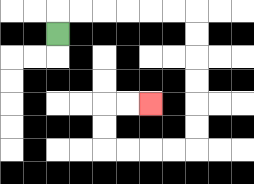{'start': '[2, 1]', 'end': '[6, 4]', 'path_directions': 'U,R,R,R,R,R,R,D,D,D,D,D,D,L,L,L,L,U,U,R,R', 'path_coordinates': '[[2, 1], [2, 0], [3, 0], [4, 0], [5, 0], [6, 0], [7, 0], [8, 0], [8, 1], [8, 2], [8, 3], [8, 4], [8, 5], [8, 6], [7, 6], [6, 6], [5, 6], [4, 6], [4, 5], [4, 4], [5, 4], [6, 4]]'}